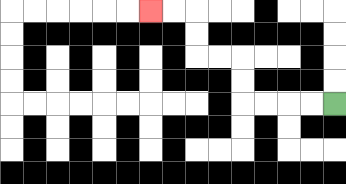{'start': '[14, 4]', 'end': '[6, 0]', 'path_directions': 'L,L,L,L,U,U,L,L,U,U,L,L', 'path_coordinates': '[[14, 4], [13, 4], [12, 4], [11, 4], [10, 4], [10, 3], [10, 2], [9, 2], [8, 2], [8, 1], [8, 0], [7, 0], [6, 0]]'}